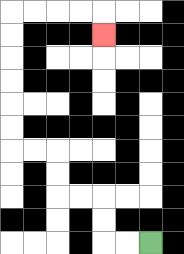{'start': '[6, 10]', 'end': '[4, 1]', 'path_directions': 'L,L,U,U,L,L,U,U,L,L,U,U,U,U,U,U,R,R,R,R,D', 'path_coordinates': '[[6, 10], [5, 10], [4, 10], [4, 9], [4, 8], [3, 8], [2, 8], [2, 7], [2, 6], [1, 6], [0, 6], [0, 5], [0, 4], [0, 3], [0, 2], [0, 1], [0, 0], [1, 0], [2, 0], [3, 0], [4, 0], [4, 1]]'}